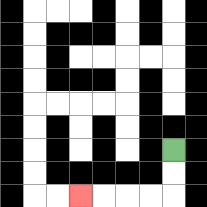{'start': '[7, 6]', 'end': '[3, 8]', 'path_directions': 'D,D,L,L,L,L', 'path_coordinates': '[[7, 6], [7, 7], [7, 8], [6, 8], [5, 8], [4, 8], [3, 8]]'}